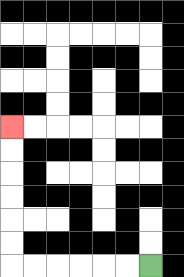{'start': '[6, 11]', 'end': '[0, 5]', 'path_directions': 'L,L,L,L,L,L,U,U,U,U,U,U', 'path_coordinates': '[[6, 11], [5, 11], [4, 11], [3, 11], [2, 11], [1, 11], [0, 11], [0, 10], [0, 9], [0, 8], [0, 7], [0, 6], [0, 5]]'}